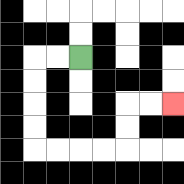{'start': '[3, 2]', 'end': '[7, 4]', 'path_directions': 'L,L,D,D,D,D,R,R,R,R,U,U,R,R', 'path_coordinates': '[[3, 2], [2, 2], [1, 2], [1, 3], [1, 4], [1, 5], [1, 6], [2, 6], [3, 6], [4, 6], [5, 6], [5, 5], [5, 4], [6, 4], [7, 4]]'}